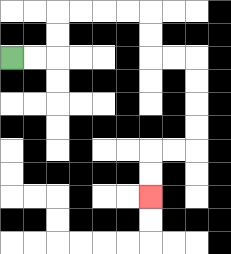{'start': '[0, 2]', 'end': '[6, 8]', 'path_directions': 'R,R,U,U,R,R,R,R,D,D,R,R,D,D,D,D,L,L,D,D', 'path_coordinates': '[[0, 2], [1, 2], [2, 2], [2, 1], [2, 0], [3, 0], [4, 0], [5, 0], [6, 0], [6, 1], [6, 2], [7, 2], [8, 2], [8, 3], [8, 4], [8, 5], [8, 6], [7, 6], [6, 6], [6, 7], [6, 8]]'}